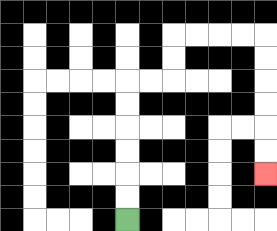{'start': '[5, 9]', 'end': '[11, 7]', 'path_directions': 'U,U,U,U,U,U,R,R,U,U,R,R,R,R,D,D,D,D,D,D', 'path_coordinates': '[[5, 9], [5, 8], [5, 7], [5, 6], [5, 5], [5, 4], [5, 3], [6, 3], [7, 3], [7, 2], [7, 1], [8, 1], [9, 1], [10, 1], [11, 1], [11, 2], [11, 3], [11, 4], [11, 5], [11, 6], [11, 7]]'}